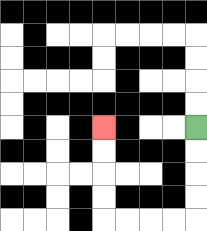{'start': '[8, 5]', 'end': '[4, 5]', 'path_directions': 'D,D,D,D,L,L,L,L,U,U,U,U', 'path_coordinates': '[[8, 5], [8, 6], [8, 7], [8, 8], [8, 9], [7, 9], [6, 9], [5, 9], [4, 9], [4, 8], [4, 7], [4, 6], [4, 5]]'}